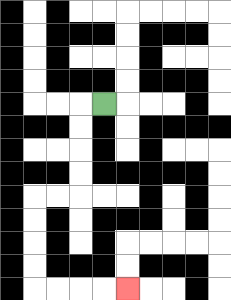{'start': '[4, 4]', 'end': '[5, 12]', 'path_directions': 'L,D,D,D,D,L,L,D,D,D,D,R,R,R,R', 'path_coordinates': '[[4, 4], [3, 4], [3, 5], [3, 6], [3, 7], [3, 8], [2, 8], [1, 8], [1, 9], [1, 10], [1, 11], [1, 12], [2, 12], [3, 12], [4, 12], [5, 12]]'}